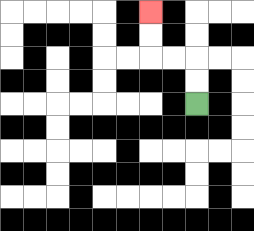{'start': '[8, 4]', 'end': '[6, 0]', 'path_directions': 'U,U,L,L,U,U', 'path_coordinates': '[[8, 4], [8, 3], [8, 2], [7, 2], [6, 2], [6, 1], [6, 0]]'}